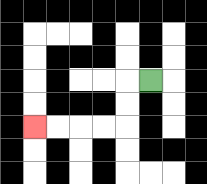{'start': '[6, 3]', 'end': '[1, 5]', 'path_directions': 'L,D,D,L,L,L,L', 'path_coordinates': '[[6, 3], [5, 3], [5, 4], [5, 5], [4, 5], [3, 5], [2, 5], [1, 5]]'}